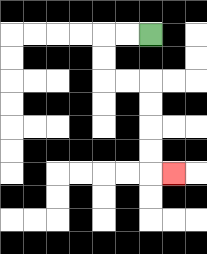{'start': '[6, 1]', 'end': '[7, 7]', 'path_directions': 'L,L,D,D,R,R,D,D,D,D,R', 'path_coordinates': '[[6, 1], [5, 1], [4, 1], [4, 2], [4, 3], [5, 3], [6, 3], [6, 4], [6, 5], [6, 6], [6, 7], [7, 7]]'}